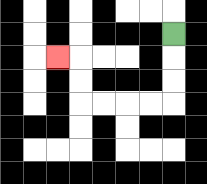{'start': '[7, 1]', 'end': '[2, 2]', 'path_directions': 'D,D,D,L,L,L,L,U,U,L', 'path_coordinates': '[[7, 1], [7, 2], [7, 3], [7, 4], [6, 4], [5, 4], [4, 4], [3, 4], [3, 3], [3, 2], [2, 2]]'}